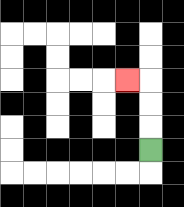{'start': '[6, 6]', 'end': '[5, 3]', 'path_directions': 'U,U,U,L', 'path_coordinates': '[[6, 6], [6, 5], [6, 4], [6, 3], [5, 3]]'}